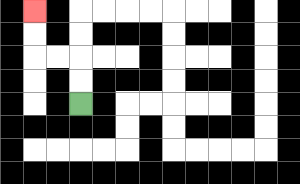{'start': '[3, 4]', 'end': '[1, 0]', 'path_directions': 'U,U,L,L,U,U', 'path_coordinates': '[[3, 4], [3, 3], [3, 2], [2, 2], [1, 2], [1, 1], [1, 0]]'}